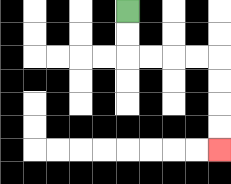{'start': '[5, 0]', 'end': '[9, 6]', 'path_directions': 'D,D,R,R,R,R,D,D,D,D', 'path_coordinates': '[[5, 0], [5, 1], [5, 2], [6, 2], [7, 2], [8, 2], [9, 2], [9, 3], [9, 4], [9, 5], [9, 6]]'}